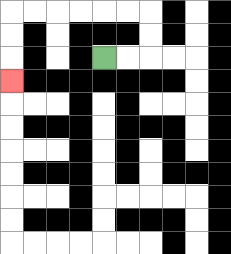{'start': '[4, 2]', 'end': '[0, 3]', 'path_directions': 'R,R,U,U,L,L,L,L,L,L,D,D,D', 'path_coordinates': '[[4, 2], [5, 2], [6, 2], [6, 1], [6, 0], [5, 0], [4, 0], [3, 0], [2, 0], [1, 0], [0, 0], [0, 1], [0, 2], [0, 3]]'}